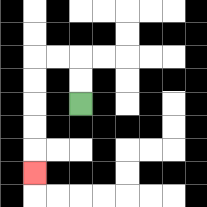{'start': '[3, 4]', 'end': '[1, 7]', 'path_directions': 'U,U,L,L,D,D,D,D,D', 'path_coordinates': '[[3, 4], [3, 3], [3, 2], [2, 2], [1, 2], [1, 3], [1, 4], [1, 5], [1, 6], [1, 7]]'}